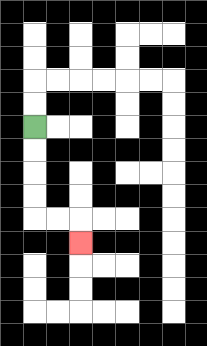{'start': '[1, 5]', 'end': '[3, 10]', 'path_directions': 'D,D,D,D,R,R,D', 'path_coordinates': '[[1, 5], [1, 6], [1, 7], [1, 8], [1, 9], [2, 9], [3, 9], [3, 10]]'}